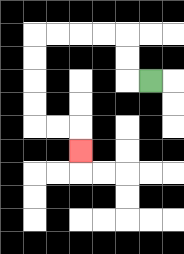{'start': '[6, 3]', 'end': '[3, 6]', 'path_directions': 'L,U,U,L,L,L,L,D,D,D,D,R,R,D', 'path_coordinates': '[[6, 3], [5, 3], [5, 2], [5, 1], [4, 1], [3, 1], [2, 1], [1, 1], [1, 2], [1, 3], [1, 4], [1, 5], [2, 5], [3, 5], [3, 6]]'}